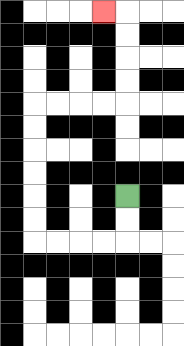{'start': '[5, 8]', 'end': '[4, 0]', 'path_directions': 'D,D,L,L,L,L,U,U,U,U,U,U,R,R,R,R,U,U,U,U,L', 'path_coordinates': '[[5, 8], [5, 9], [5, 10], [4, 10], [3, 10], [2, 10], [1, 10], [1, 9], [1, 8], [1, 7], [1, 6], [1, 5], [1, 4], [2, 4], [3, 4], [4, 4], [5, 4], [5, 3], [5, 2], [5, 1], [5, 0], [4, 0]]'}